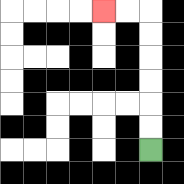{'start': '[6, 6]', 'end': '[4, 0]', 'path_directions': 'U,U,U,U,U,U,L,L', 'path_coordinates': '[[6, 6], [6, 5], [6, 4], [6, 3], [6, 2], [6, 1], [6, 0], [5, 0], [4, 0]]'}